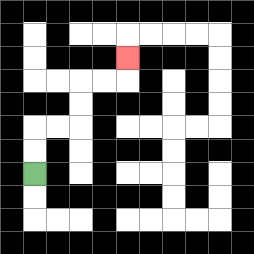{'start': '[1, 7]', 'end': '[5, 2]', 'path_directions': 'U,U,R,R,U,U,R,R,U', 'path_coordinates': '[[1, 7], [1, 6], [1, 5], [2, 5], [3, 5], [3, 4], [3, 3], [4, 3], [5, 3], [5, 2]]'}